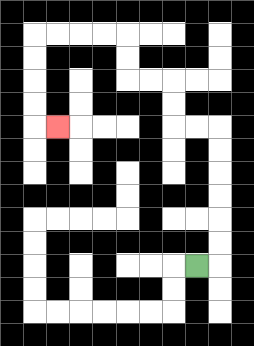{'start': '[8, 11]', 'end': '[2, 5]', 'path_directions': 'R,U,U,U,U,U,U,L,L,U,U,L,L,U,U,L,L,L,L,D,D,D,D,R', 'path_coordinates': '[[8, 11], [9, 11], [9, 10], [9, 9], [9, 8], [9, 7], [9, 6], [9, 5], [8, 5], [7, 5], [7, 4], [7, 3], [6, 3], [5, 3], [5, 2], [5, 1], [4, 1], [3, 1], [2, 1], [1, 1], [1, 2], [1, 3], [1, 4], [1, 5], [2, 5]]'}